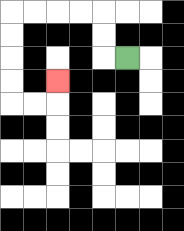{'start': '[5, 2]', 'end': '[2, 3]', 'path_directions': 'L,U,U,L,L,L,L,D,D,D,D,R,R,U', 'path_coordinates': '[[5, 2], [4, 2], [4, 1], [4, 0], [3, 0], [2, 0], [1, 0], [0, 0], [0, 1], [0, 2], [0, 3], [0, 4], [1, 4], [2, 4], [2, 3]]'}